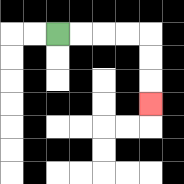{'start': '[2, 1]', 'end': '[6, 4]', 'path_directions': 'R,R,R,R,D,D,D', 'path_coordinates': '[[2, 1], [3, 1], [4, 1], [5, 1], [6, 1], [6, 2], [6, 3], [6, 4]]'}